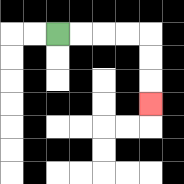{'start': '[2, 1]', 'end': '[6, 4]', 'path_directions': 'R,R,R,R,D,D,D', 'path_coordinates': '[[2, 1], [3, 1], [4, 1], [5, 1], [6, 1], [6, 2], [6, 3], [6, 4]]'}